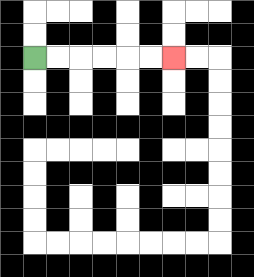{'start': '[1, 2]', 'end': '[7, 2]', 'path_directions': 'R,R,R,R,R,R', 'path_coordinates': '[[1, 2], [2, 2], [3, 2], [4, 2], [5, 2], [6, 2], [7, 2]]'}